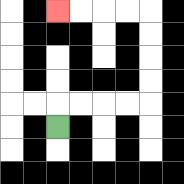{'start': '[2, 5]', 'end': '[2, 0]', 'path_directions': 'U,R,R,R,R,U,U,U,U,L,L,L,L', 'path_coordinates': '[[2, 5], [2, 4], [3, 4], [4, 4], [5, 4], [6, 4], [6, 3], [6, 2], [6, 1], [6, 0], [5, 0], [4, 0], [3, 0], [2, 0]]'}